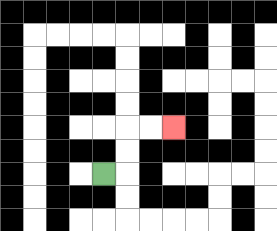{'start': '[4, 7]', 'end': '[7, 5]', 'path_directions': 'R,U,U,R,R', 'path_coordinates': '[[4, 7], [5, 7], [5, 6], [5, 5], [6, 5], [7, 5]]'}